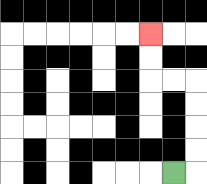{'start': '[7, 7]', 'end': '[6, 1]', 'path_directions': 'R,U,U,U,U,L,L,U,U', 'path_coordinates': '[[7, 7], [8, 7], [8, 6], [8, 5], [8, 4], [8, 3], [7, 3], [6, 3], [6, 2], [6, 1]]'}